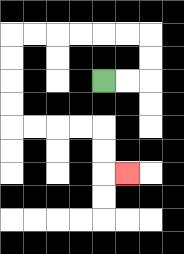{'start': '[4, 3]', 'end': '[5, 7]', 'path_directions': 'R,R,U,U,L,L,L,L,L,L,D,D,D,D,R,R,R,R,D,D,R', 'path_coordinates': '[[4, 3], [5, 3], [6, 3], [6, 2], [6, 1], [5, 1], [4, 1], [3, 1], [2, 1], [1, 1], [0, 1], [0, 2], [0, 3], [0, 4], [0, 5], [1, 5], [2, 5], [3, 5], [4, 5], [4, 6], [4, 7], [5, 7]]'}